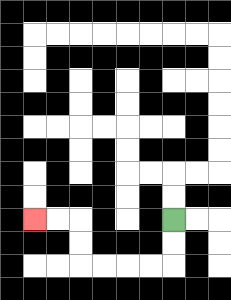{'start': '[7, 9]', 'end': '[1, 9]', 'path_directions': 'D,D,L,L,L,L,U,U,L,L', 'path_coordinates': '[[7, 9], [7, 10], [7, 11], [6, 11], [5, 11], [4, 11], [3, 11], [3, 10], [3, 9], [2, 9], [1, 9]]'}